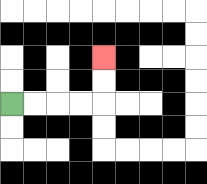{'start': '[0, 4]', 'end': '[4, 2]', 'path_directions': 'R,R,R,R,U,U', 'path_coordinates': '[[0, 4], [1, 4], [2, 4], [3, 4], [4, 4], [4, 3], [4, 2]]'}